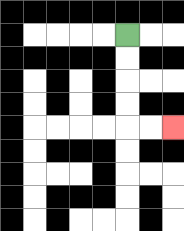{'start': '[5, 1]', 'end': '[7, 5]', 'path_directions': 'D,D,D,D,R,R', 'path_coordinates': '[[5, 1], [5, 2], [5, 3], [5, 4], [5, 5], [6, 5], [7, 5]]'}